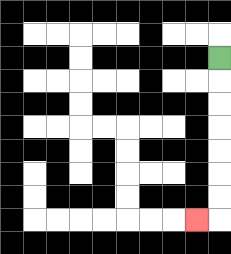{'start': '[9, 2]', 'end': '[8, 9]', 'path_directions': 'D,D,D,D,D,D,D,L', 'path_coordinates': '[[9, 2], [9, 3], [9, 4], [9, 5], [9, 6], [9, 7], [9, 8], [9, 9], [8, 9]]'}